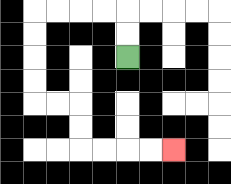{'start': '[5, 2]', 'end': '[7, 6]', 'path_directions': 'U,U,L,L,L,L,D,D,D,D,R,R,D,D,R,R,R,R', 'path_coordinates': '[[5, 2], [5, 1], [5, 0], [4, 0], [3, 0], [2, 0], [1, 0], [1, 1], [1, 2], [1, 3], [1, 4], [2, 4], [3, 4], [3, 5], [3, 6], [4, 6], [5, 6], [6, 6], [7, 6]]'}